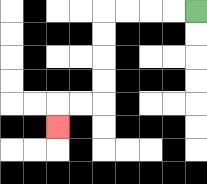{'start': '[8, 0]', 'end': '[2, 5]', 'path_directions': 'L,L,L,L,D,D,D,D,L,L,D', 'path_coordinates': '[[8, 0], [7, 0], [6, 0], [5, 0], [4, 0], [4, 1], [4, 2], [4, 3], [4, 4], [3, 4], [2, 4], [2, 5]]'}